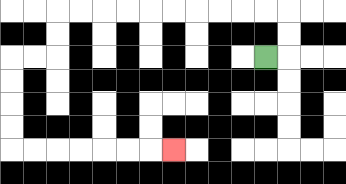{'start': '[11, 2]', 'end': '[7, 6]', 'path_directions': 'R,U,U,L,L,L,L,L,L,L,L,L,L,D,D,L,L,D,D,D,D,R,R,R,R,R,R,R', 'path_coordinates': '[[11, 2], [12, 2], [12, 1], [12, 0], [11, 0], [10, 0], [9, 0], [8, 0], [7, 0], [6, 0], [5, 0], [4, 0], [3, 0], [2, 0], [2, 1], [2, 2], [1, 2], [0, 2], [0, 3], [0, 4], [0, 5], [0, 6], [1, 6], [2, 6], [3, 6], [4, 6], [5, 6], [6, 6], [7, 6]]'}